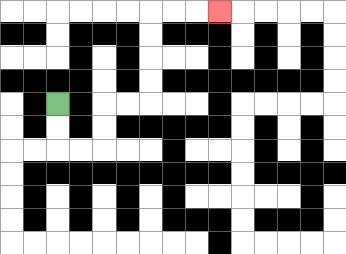{'start': '[2, 4]', 'end': '[9, 0]', 'path_directions': 'D,D,R,R,U,U,R,R,U,U,U,U,R,R,R', 'path_coordinates': '[[2, 4], [2, 5], [2, 6], [3, 6], [4, 6], [4, 5], [4, 4], [5, 4], [6, 4], [6, 3], [6, 2], [6, 1], [6, 0], [7, 0], [8, 0], [9, 0]]'}